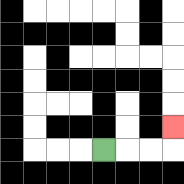{'start': '[4, 6]', 'end': '[7, 5]', 'path_directions': 'R,R,R,U', 'path_coordinates': '[[4, 6], [5, 6], [6, 6], [7, 6], [7, 5]]'}